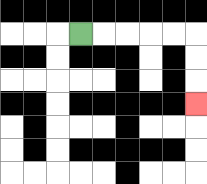{'start': '[3, 1]', 'end': '[8, 4]', 'path_directions': 'R,R,R,R,R,D,D,D', 'path_coordinates': '[[3, 1], [4, 1], [5, 1], [6, 1], [7, 1], [8, 1], [8, 2], [8, 3], [8, 4]]'}